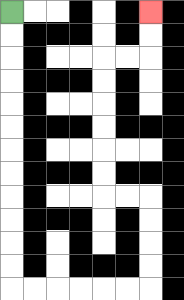{'start': '[0, 0]', 'end': '[6, 0]', 'path_directions': 'D,D,D,D,D,D,D,D,D,D,D,D,R,R,R,R,R,R,U,U,U,U,L,L,U,U,U,U,U,U,R,R,U,U', 'path_coordinates': '[[0, 0], [0, 1], [0, 2], [0, 3], [0, 4], [0, 5], [0, 6], [0, 7], [0, 8], [0, 9], [0, 10], [0, 11], [0, 12], [1, 12], [2, 12], [3, 12], [4, 12], [5, 12], [6, 12], [6, 11], [6, 10], [6, 9], [6, 8], [5, 8], [4, 8], [4, 7], [4, 6], [4, 5], [4, 4], [4, 3], [4, 2], [5, 2], [6, 2], [6, 1], [6, 0]]'}